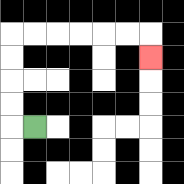{'start': '[1, 5]', 'end': '[6, 2]', 'path_directions': 'L,U,U,U,U,R,R,R,R,R,R,D', 'path_coordinates': '[[1, 5], [0, 5], [0, 4], [0, 3], [0, 2], [0, 1], [1, 1], [2, 1], [3, 1], [4, 1], [5, 1], [6, 1], [6, 2]]'}